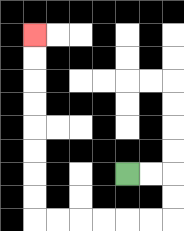{'start': '[5, 7]', 'end': '[1, 1]', 'path_directions': 'R,R,D,D,L,L,L,L,L,L,U,U,U,U,U,U,U,U', 'path_coordinates': '[[5, 7], [6, 7], [7, 7], [7, 8], [7, 9], [6, 9], [5, 9], [4, 9], [3, 9], [2, 9], [1, 9], [1, 8], [1, 7], [1, 6], [1, 5], [1, 4], [1, 3], [1, 2], [1, 1]]'}